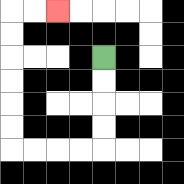{'start': '[4, 2]', 'end': '[2, 0]', 'path_directions': 'D,D,D,D,L,L,L,L,U,U,U,U,U,U,R,R', 'path_coordinates': '[[4, 2], [4, 3], [4, 4], [4, 5], [4, 6], [3, 6], [2, 6], [1, 6], [0, 6], [0, 5], [0, 4], [0, 3], [0, 2], [0, 1], [0, 0], [1, 0], [2, 0]]'}